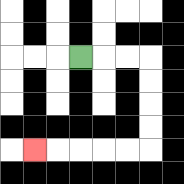{'start': '[3, 2]', 'end': '[1, 6]', 'path_directions': 'R,R,R,D,D,D,D,L,L,L,L,L', 'path_coordinates': '[[3, 2], [4, 2], [5, 2], [6, 2], [6, 3], [6, 4], [6, 5], [6, 6], [5, 6], [4, 6], [3, 6], [2, 6], [1, 6]]'}